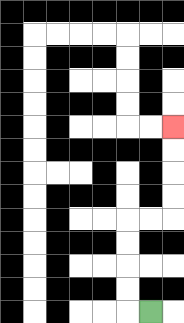{'start': '[6, 13]', 'end': '[7, 5]', 'path_directions': 'L,U,U,U,U,R,R,U,U,U,U', 'path_coordinates': '[[6, 13], [5, 13], [5, 12], [5, 11], [5, 10], [5, 9], [6, 9], [7, 9], [7, 8], [7, 7], [7, 6], [7, 5]]'}